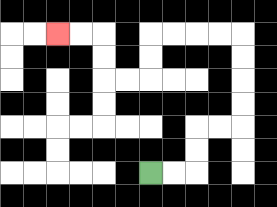{'start': '[6, 7]', 'end': '[2, 1]', 'path_directions': 'R,R,U,U,R,R,U,U,U,U,L,L,L,L,D,D,L,L,U,U,L,L', 'path_coordinates': '[[6, 7], [7, 7], [8, 7], [8, 6], [8, 5], [9, 5], [10, 5], [10, 4], [10, 3], [10, 2], [10, 1], [9, 1], [8, 1], [7, 1], [6, 1], [6, 2], [6, 3], [5, 3], [4, 3], [4, 2], [4, 1], [3, 1], [2, 1]]'}